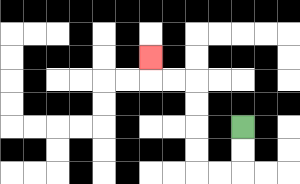{'start': '[10, 5]', 'end': '[6, 2]', 'path_directions': 'D,D,L,L,U,U,U,U,L,L,U', 'path_coordinates': '[[10, 5], [10, 6], [10, 7], [9, 7], [8, 7], [8, 6], [8, 5], [8, 4], [8, 3], [7, 3], [6, 3], [6, 2]]'}